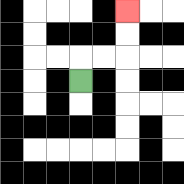{'start': '[3, 3]', 'end': '[5, 0]', 'path_directions': 'U,R,R,U,U', 'path_coordinates': '[[3, 3], [3, 2], [4, 2], [5, 2], [5, 1], [5, 0]]'}